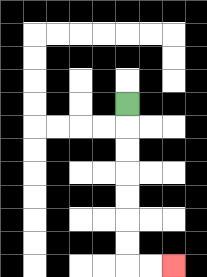{'start': '[5, 4]', 'end': '[7, 11]', 'path_directions': 'D,D,D,D,D,D,D,R,R', 'path_coordinates': '[[5, 4], [5, 5], [5, 6], [5, 7], [5, 8], [5, 9], [5, 10], [5, 11], [6, 11], [7, 11]]'}